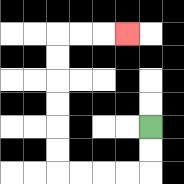{'start': '[6, 5]', 'end': '[5, 1]', 'path_directions': 'D,D,L,L,L,L,U,U,U,U,U,U,R,R,R', 'path_coordinates': '[[6, 5], [6, 6], [6, 7], [5, 7], [4, 7], [3, 7], [2, 7], [2, 6], [2, 5], [2, 4], [2, 3], [2, 2], [2, 1], [3, 1], [4, 1], [5, 1]]'}